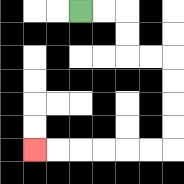{'start': '[3, 0]', 'end': '[1, 6]', 'path_directions': 'R,R,D,D,R,R,D,D,D,D,L,L,L,L,L,L', 'path_coordinates': '[[3, 0], [4, 0], [5, 0], [5, 1], [5, 2], [6, 2], [7, 2], [7, 3], [7, 4], [7, 5], [7, 6], [6, 6], [5, 6], [4, 6], [3, 6], [2, 6], [1, 6]]'}